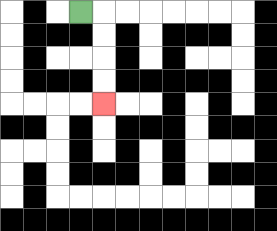{'start': '[3, 0]', 'end': '[4, 4]', 'path_directions': 'R,D,D,D,D', 'path_coordinates': '[[3, 0], [4, 0], [4, 1], [4, 2], [4, 3], [4, 4]]'}